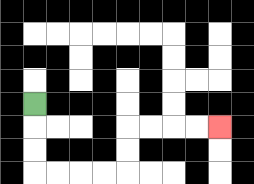{'start': '[1, 4]', 'end': '[9, 5]', 'path_directions': 'D,D,D,R,R,R,R,U,U,R,R,R,R', 'path_coordinates': '[[1, 4], [1, 5], [1, 6], [1, 7], [2, 7], [3, 7], [4, 7], [5, 7], [5, 6], [5, 5], [6, 5], [7, 5], [8, 5], [9, 5]]'}